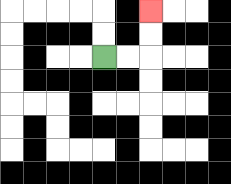{'start': '[4, 2]', 'end': '[6, 0]', 'path_directions': 'R,R,U,U', 'path_coordinates': '[[4, 2], [5, 2], [6, 2], [6, 1], [6, 0]]'}